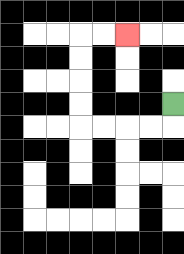{'start': '[7, 4]', 'end': '[5, 1]', 'path_directions': 'D,L,L,L,L,U,U,U,U,R,R', 'path_coordinates': '[[7, 4], [7, 5], [6, 5], [5, 5], [4, 5], [3, 5], [3, 4], [3, 3], [3, 2], [3, 1], [4, 1], [5, 1]]'}